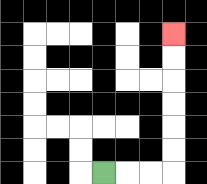{'start': '[4, 7]', 'end': '[7, 1]', 'path_directions': 'R,R,R,U,U,U,U,U,U', 'path_coordinates': '[[4, 7], [5, 7], [6, 7], [7, 7], [7, 6], [7, 5], [7, 4], [7, 3], [7, 2], [7, 1]]'}